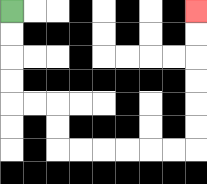{'start': '[0, 0]', 'end': '[8, 0]', 'path_directions': 'D,D,D,D,R,R,D,D,R,R,R,R,R,R,U,U,U,U,U,U', 'path_coordinates': '[[0, 0], [0, 1], [0, 2], [0, 3], [0, 4], [1, 4], [2, 4], [2, 5], [2, 6], [3, 6], [4, 6], [5, 6], [6, 6], [7, 6], [8, 6], [8, 5], [8, 4], [8, 3], [8, 2], [8, 1], [8, 0]]'}